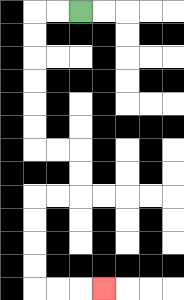{'start': '[3, 0]', 'end': '[4, 12]', 'path_directions': 'L,L,D,D,D,D,D,D,R,R,D,D,L,L,D,D,D,D,R,R,R', 'path_coordinates': '[[3, 0], [2, 0], [1, 0], [1, 1], [1, 2], [1, 3], [1, 4], [1, 5], [1, 6], [2, 6], [3, 6], [3, 7], [3, 8], [2, 8], [1, 8], [1, 9], [1, 10], [1, 11], [1, 12], [2, 12], [3, 12], [4, 12]]'}